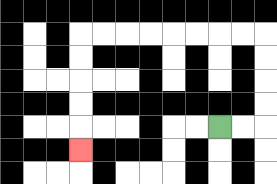{'start': '[9, 5]', 'end': '[3, 6]', 'path_directions': 'R,R,U,U,U,U,L,L,L,L,L,L,L,L,D,D,D,D,D', 'path_coordinates': '[[9, 5], [10, 5], [11, 5], [11, 4], [11, 3], [11, 2], [11, 1], [10, 1], [9, 1], [8, 1], [7, 1], [6, 1], [5, 1], [4, 1], [3, 1], [3, 2], [3, 3], [3, 4], [3, 5], [3, 6]]'}